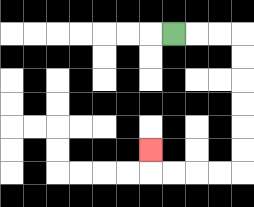{'start': '[7, 1]', 'end': '[6, 6]', 'path_directions': 'R,R,R,D,D,D,D,D,D,L,L,L,L,U', 'path_coordinates': '[[7, 1], [8, 1], [9, 1], [10, 1], [10, 2], [10, 3], [10, 4], [10, 5], [10, 6], [10, 7], [9, 7], [8, 7], [7, 7], [6, 7], [6, 6]]'}